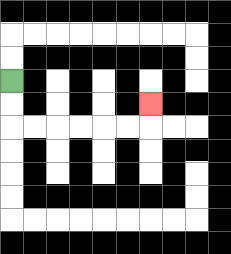{'start': '[0, 3]', 'end': '[6, 4]', 'path_directions': 'D,D,R,R,R,R,R,R,U', 'path_coordinates': '[[0, 3], [0, 4], [0, 5], [1, 5], [2, 5], [3, 5], [4, 5], [5, 5], [6, 5], [6, 4]]'}